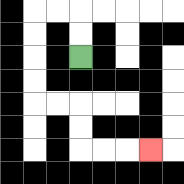{'start': '[3, 2]', 'end': '[6, 6]', 'path_directions': 'U,U,L,L,D,D,D,D,R,R,D,D,R,R,R', 'path_coordinates': '[[3, 2], [3, 1], [3, 0], [2, 0], [1, 0], [1, 1], [1, 2], [1, 3], [1, 4], [2, 4], [3, 4], [3, 5], [3, 6], [4, 6], [5, 6], [6, 6]]'}